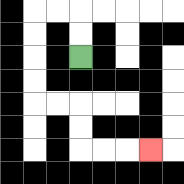{'start': '[3, 2]', 'end': '[6, 6]', 'path_directions': 'U,U,L,L,D,D,D,D,R,R,D,D,R,R,R', 'path_coordinates': '[[3, 2], [3, 1], [3, 0], [2, 0], [1, 0], [1, 1], [1, 2], [1, 3], [1, 4], [2, 4], [3, 4], [3, 5], [3, 6], [4, 6], [5, 6], [6, 6]]'}